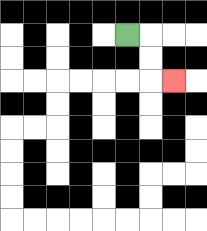{'start': '[5, 1]', 'end': '[7, 3]', 'path_directions': 'R,D,D,R', 'path_coordinates': '[[5, 1], [6, 1], [6, 2], [6, 3], [7, 3]]'}